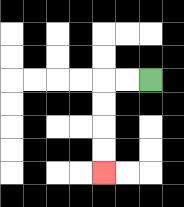{'start': '[6, 3]', 'end': '[4, 7]', 'path_directions': 'L,L,D,D,D,D', 'path_coordinates': '[[6, 3], [5, 3], [4, 3], [4, 4], [4, 5], [4, 6], [4, 7]]'}